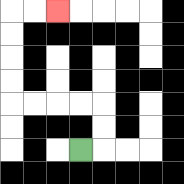{'start': '[3, 6]', 'end': '[2, 0]', 'path_directions': 'R,U,U,L,L,L,L,U,U,U,U,R,R', 'path_coordinates': '[[3, 6], [4, 6], [4, 5], [4, 4], [3, 4], [2, 4], [1, 4], [0, 4], [0, 3], [0, 2], [0, 1], [0, 0], [1, 0], [2, 0]]'}